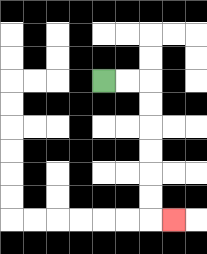{'start': '[4, 3]', 'end': '[7, 9]', 'path_directions': 'R,R,D,D,D,D,D,D,R', 'path_coordinates': '[[4, 3], [5, 3], [6, 3], [6, 4], [6, 5], [6, 6], [6, 7], [6, 8], [6, 9], [7, 9]]'}